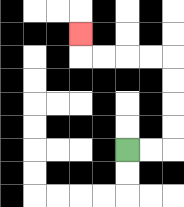{'start': '[5, 6]', 'end': '[3, 1]', 'path_directions': 'R,R,U,U,U,U,L,L,L,L,U', 'path_coordinates': '[[5, 6], [6, 6], [7, 6], [7, 5], [7, 4], [7, 3], [7, 2], [6, 2], [5, 2], [4, 2], [3, 2], [3, 1]]'}